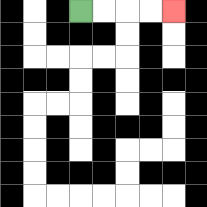{'start': '[3, 0]', 'end': '[7, 0]', 'path_directions': 'R,R,R,R', 'path_coordinates': '[[3, 0], [4, 0], [5, 0], [6, 0], [7, 0]]'}